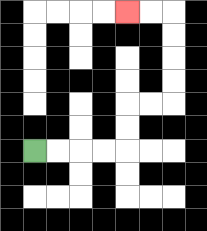{'start': '[1, 6]', 'end': '[5, 0]', 'path_directions': 'R,R,R,R,U,U,R,R,U,U,U,U,L,L', 'path_coordinates': '[[1, 6], [2, 6], [3, 6], [4, 6], [5, 6], [5, 5], [5, 4], [6, 4], [7, 4], [7, 3], [7, 2], [7, 1], [7, 0], [6, 0], [5, 0]]'}